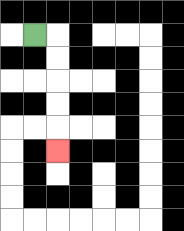{'start': '[1, 1]', 'end': '[2, 6]', 'path_directions': 'R,D,D,D,D,D', 'path_coordinates': '[[1, 1], [2, 1], [2, 2], [2, 3], [2, 4], [2, 5], [2, 6]]'}